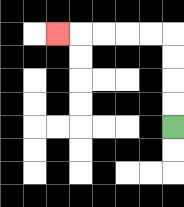{'start': '[7, 5]', 'end': '[2, 1]', 'path_directions': 'U,U,U,U,L,L,L,L,L', 'path_coordinates': '[[7, 5], [7, 4], [7, 3], [7, 2], [7, 1], [6, 1], [5, 1], [4, 1], [3, 1], [2, 1]]'}